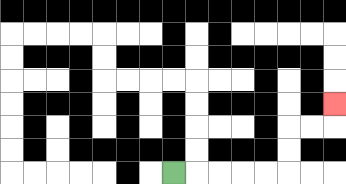{'start': '[7, 7]', 'end': '[14, 4]', 'path_directions': 'R,R,R,R,R,U,U,R,R,U', 'path_coordinates': '[[7, 7], [8, 7], [9, 7], [10, 7], [11, 7], [12, 7], [12, 6], [12, 5], [13, 5], [14, 5], [14, 4]]'}